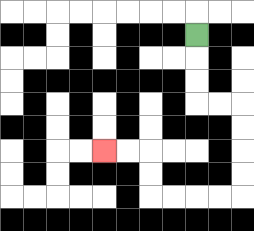{'start': '[8, 1]', 'end': '[4, 6]', 'path_directions': 'D,D,D,R,R,D,D,D,D,L,L,L,L,U,U,L,L', 'path_coordinates': '[[8, 1], [8, 2], [8, 3], [8, 4], [9, 4], [10, 4], [10, 5], [10, 6], [10, 7], [10, 8], [9, 8], [8, 8], [7, 8], [6, 8], [6, 7], [6, 6], [5, 6], [4, 6]]'}